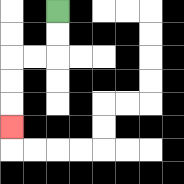{'start': '[2, 0]', 'end': '[0, 5]', 'path_directions': 'D,D,L,L,D,D,D', 'path_coordinates': '[[2, 0], [2, 1], [2, 2], [1, 2], [0, 2], [0, 3], [0, 4], [0, 5]]'}